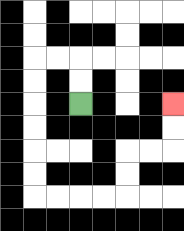{'start': '[3, 4]', 'end': '[7, 4]', 'path_directions': 'U,U,L,L,D,D,D,D,D,D,R,R,R,R,U,U,R,R,U,U', 'path_coordinates': '[[3, 4], [3, 3], [3, 2], [2, 2], [1, 2], [1, 3], [1, 4], [1, 5], [1, 6], [1, 7], [1, 8], [2, 8], [3, 8], [4, 8], [5, 8], [5, 7], [5, 6], [6, 6], [7, 6], [7, 5], [7, 4]]'}